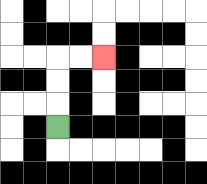{'start': '[2, 5]', 'end': '[4, 2]', 'path_directions': 'U,U,U,R,R', 'path_coordinates': '[[2, 5], [2, 4], [2, 3], [2, 2], [3, 2], [4, 2]]'}